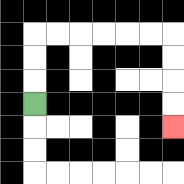{'start': '[1, 4]', 'end': '[7, 5]', 'path_directions': 'U,U,U,R,R,R,R,R,R,D,D,D,D', 'path_coordinates': '[[1, 4], [1, 3], [1, 2], [1, 1], [2, 1], [3, 1], [4, 1], [5, 1], [6, 1], [7, 1], [7, 2], [7, 3], [7, 4], [7, 5]]'}